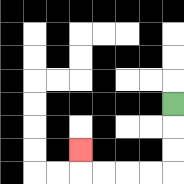{'start': '[7, 4]', 'end': '[3, 6]', 'path_directions': 'D,D,D,L,L,L,L,U', 'path_coordinates': '[[7, 4], [7, 5], [7, 6], [7, 7], [6, 7], [5, 7], [4, 7], [3, 7], [3, 6]]'}